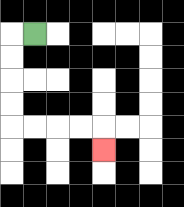{'start': '[1, 1]', 'end': '[4, 6]', 'path_directions': 'L,D,D,D,D,R,R,R,R,D', 'path_coordinates': '[[1, 1], [0, 1], [0, 2], [0, 3], [0, 4], [0, 5], [1, 5], [2, 5], [3, 5], [4, 5], [4, 6]]'}